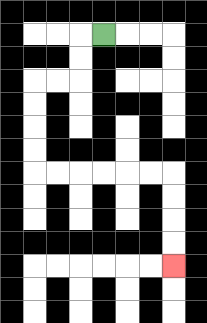{'start': '[4, 1]', 'end': '[7, 11]', 'path_directions': 'L,D,D,L,L,D,D,D,D,R,R,R,R,R,R,D,D,D,D', 'path_coordinates': '[[4, 1], [3, 1], [3, 2], [3, 3], [2, 3], [1, 3], [1, 4], [1, 5], [1, 6], [1, 7], [2, 7], [3, 7], [4, 7], [5, 7], [6, 7], [7, 7], [7, 8], [7, 9], [7, 10], [7, 11]]'}